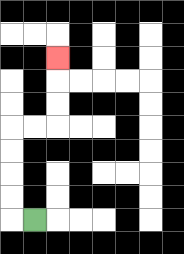{'start': '[1, 9]', 'end': '[2, 2]', 'path_directions': 'L,U,U,U,U,R,R,U,U,U', 'path_coordinates': '[[1, 9], [0, 9], [0, 8], [0, 7], [0, 6], [0, 5], [1, 5], [2, 5], [2, 4], [2, 3], [2, 2]]'}